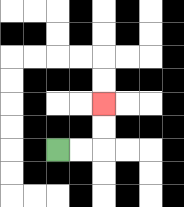{'start': '[2, 6]', 'end': '[4, 4]', 'path_directions': 'R,R,U,U', 'path_coordinates': '[[2, 6], [3, 6], [4, 6], [4, 5], [4, 4]]'}